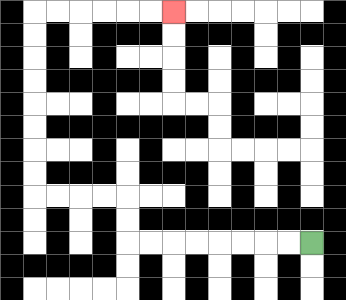{'start': '[13, 10]', 'end': '[7, 0]', 'path_directions': 'L,L,L,L,L,L,L,L,U,U,L,L,L,L,U,U,U,U,U,U,U,U,R,R,R,R,R,R', 'path_coordinates': '[[13, 10], [12, 10], [11, 10], [10, 10], [9, 10], [8, 10], [7, 10], [6, 10], [5, 10], [5, 9], [5, 8], [4, 8], [3, 8], [2, 8], [1, 8], [1, 7], [1, 6], [1, 5], [1, 4], [1, 3], [1, 2], [1, 1], [1, 0], [2, 0], [3, 0], [4, 0], [5, 0], [6, 0], [7, 0]]'}